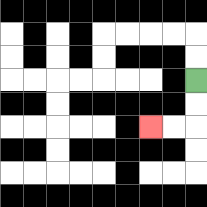{'start': '[8, 3]', 'end': '[6, 5]', 'path_directions': 'D,D,L,L', 'path_coordinates': '[[8, 3], [8, 4], [8, 5], [7, 5], [6, 5]]'}